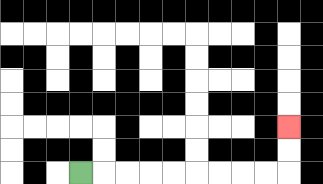{'start': '[3, 7]', 'end': '[12, 5]', 'path_directions': 'R,R,R,R,R,R,R,R,R,U,U', 'path_coordinates': '[[3, 7], [4, 7], [5, 7], [6, 7], [7, 7], [8, 7], [9, 7], [10, 7], [11, 7], [12, 7], [12, 6], [12, 5]]'}